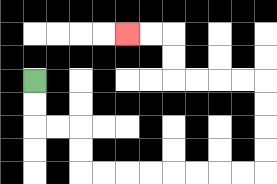{'start': '[1, 3]', 'end': '[5, 1]', 'path_directions': 'D,D,R,R,D,D,R,R,R,R,R,R,R,R,U,U,U,U,L,L,L,L,U,U,L,L', 'path_coordinates': '[[1, 3], [1, 4], [1, 5], [2, 5], [3, 5], [3, 6], [3, 7], [4, 7], [5, 7], [6, 7], [7, 7], [8, 7], [9, 7], [10, 7], [11, 7], [11, 6], [11, 5], [11, 4], [11, 3], [10, 3], [9, 3], [8, 3], [7, 3], [7, 2], [7, 1], [6, 1], [5, 1]]'}